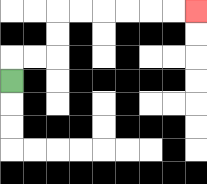{'start': '[0, 3]', 'end': '[8, 0]', 'path_directions': 'U,R,R,U,U,R,R,R,R,R,R', 'path_coordinates': '[[0, 3], [0, 2], [1, 2], [2, 2], [2, 1], [2, 0], [3, 0], [4, 0], [5, 0], [6, 0], [7, 0], [8, 0]]'}